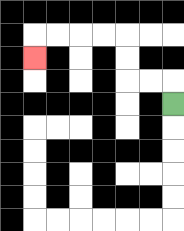{'start': '[7, 4]', 'end': '[1, 2]', 'path_directions': 'U,L,L,U,U,L,L,L,L,D', 'path_coordinates': '[[7, 4], [7, 3], [6, 3], [5, 3], [5, 2], [5, 1], [4, 1], [3, 1], [2, 1], [1, 1], [1, 2]]'}